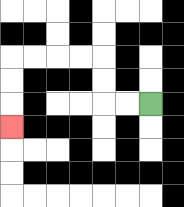{'start': '[6, 4]', 'end': '[0, 5]', 'path_directions': 'L,L,U,U,L,L,L,L,D,D,D', 'path_coordinates': '[[6, 4], [5, 4], [4, 4], [4, 3], [4, 2], [3, 2], [2, 2], [1, 2], [0, 2], [0, 3], [0, 4], [0, 5]]'}